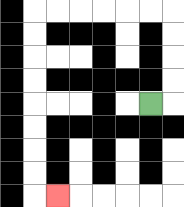{'start': '[6, 4]', 'end': '[2, 8]', 'path_directions': 'R,U,U,U,U,L,L,L,L,L,L,D,D,D,D,D,D,D,D,R', 'path_coordinates': '[[6, 4], [7, 4], [7, 3], [7, 2], [7, 1], [7, 0], [6, 0], [5, 0], [4, 0], [3, 0], [2, 0], [1, 0], [1, 1], [1, 2], [1, 3], [1, 4], [1, 5], [1, 6], [1, 7], [1, 8], [2, 8]]'}